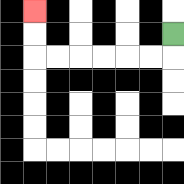{'start': '[7, 1]', 'end': '[1, 0]', 'path_directions': 'D,L,L,L,L,L,L,U,U', 'path_coordinates': '[[7, 1], [7, 2], [6, 2], [5, 2], [4, 2], [3, 2], [2, 2], [1, 2], [1, 1], [1, 0]]'}